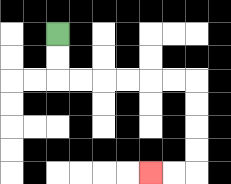{'start': '[2, 1]', 'end': '[6, 7]', 'path_directions': 'D,D,R,R,R,R,R,R,D,D,D,D,L,L', 'path_coordinates': '[[2, 1], [2, 2], [2, 3], [3, 3], [4, 3], [5, 3], [6, 3], [7, 3], [8, 3], [8, 4], [8, 5], [8, 6], [8, 7], [7, 7], [6, 7]]'}